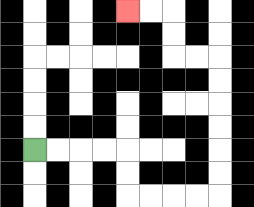{'start': '[1, 6]', 'end': '[5, 0]', 'path_directions': 'R,R,R,R,D,D,R,R,R,R,U,U,U,U,U,U,L,L,U,U,L,L', 'path_coordinates': '[[1, 6], [2, 6], [3, 6], [4, 6], [5, 6], [5, 7], [5, 8], [6, 8], [7, 8], [8, 8], [9, 8], [9, 7], [9, 6], [9, 5], [9, 4], [9, 3], [9, 2], [8, 2], [7, 2], [7, 1], [7, 0], [6, 0], [5, 0]]'}